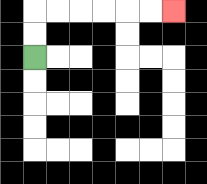{'start': '[1, 2]', 'end': '[7, 0]', 'path_directions': 'U,U,R,R,R,R,R,R', 'path_coordinates': '[[1, 2], [1, 1], [1, 0], [2, 0], [3, 0], [4, 0], [5, 0], [6, 0], [7, 0]]'}